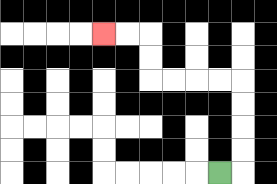{'start': '[9, 7]', 'end': '[4, 1]', 'path_directions': 'R,U,U,U,U,L,L,L,L,U,U,L,L', 'path_coordinates': '[[9, 7], [10, 7], [10, 6], [10, 5], [10, 4], [10, 3], [9, 3], [8, 3], [7, 3], [6, 3], [6, 2], [6, 1], [5, 1], [4, 1]]'}